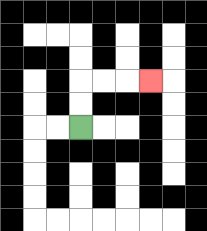{'start': '[3, 5]', 'end': '[6, 3]', 'path_directions': 'U,U,R,R,R', 'path_coordinates': '[[3, 5], [3, 4], [3, 3], [4, 3], [5, 3], [6, 3]]'}